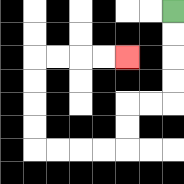{'start': '[7, 0]', 'end': '[5, 2]', 'path_directions': 'D,D,D,D,L,L,D,D,L,L,L,L,U,U,U,U,R,R,R,R', 'path_coordinates': '[[7, 0], [7, 1], [7, 2], [7, 3], [7, 4], [6, 4], [5, 4], [5, 5], [5, 6], [4, 6], [3, 6], [2, 6], [1, 6], [1, 5], [1, 4], [1, 3], [1, 2], [2, 2], [3, 2], [4, 2], [5, 2]]'}